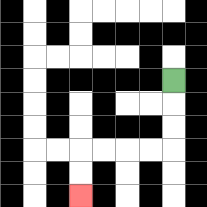{'start': '[7, 3]', 'end': '[3, 8]', 'path_directions': 'D,D,D,L,L,L,L,D,D', 'path_coordinates': '[[7, 3], [7, 4], [7, 5], [7, 6], [6, 6], [5, 6], [4, 6], [3, 6], [3, 7], [3, 8]]'}